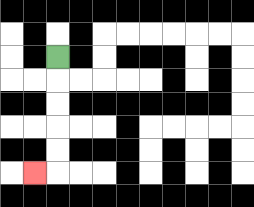{'start': '[2, 2]', 'end': '[1, 7]', 'path_directions': 'D,D,D,D,D,L', 'path_coordinates': '[[2, 2], [2, 3], [2, 4], [2, 5], [2, 6], [2, 7], [1, 7]]'}